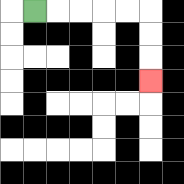{'start': '[1, 0]', 'end': '[6, 3]', 'path_directions': 'R,R,R,R,R,D,D,D', 'path_coordinates': '[[1, 0], [2, 0], [3, 0], [4, 0], [5, 0], [6, 0], [6, 1], [6, 2], [6, 3]]'}